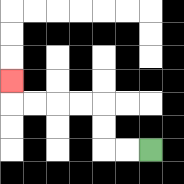{'start': '[6, 6]', 'end': '[0, 3]', 'path_directions': 'L,L,U,U,L,L,L,L,U', 'path_coordinates': '[[6, 6], [5, 6], [4, 6], [4, 5], [4, 4], [3, 4], [2, 4], [1, 4], [0, 4], [0, 3]]'}